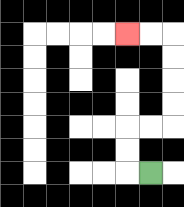{'start': '[6, 7]', 'end': '[5, 1]', 'path_directions': 'L,U,U,R,R,U,U,U,U,L,L', 'path_coordinates': '[[6, 7], [5, 7], [5, 6], [5, 5], [6, 5], [7, 5], [7, 4], [7, 3], [7, 2], [7, 1], [6, 1], [5, 1]]'}